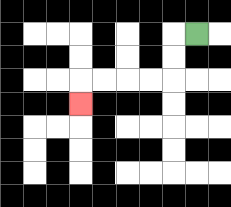{'start': '[8, 1]', 'end': '[3, 4]', 'path_directions': 'L,D,D,L,L,L,L,D', 'path_coordinates': '[[8, 1], [7, 1], [7, 2], [7, 3], [6, 3], [5, 3], [4, 3], [3, 3], [3, 4]]'}